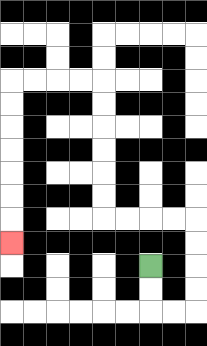{'start': '[6, 11]', 'end': '[0, 10]', 'path_directions': 'D,D,R,R,U,U,U,U,L,L,L,L,U,U,U,U,U,U,L,L,L,L,D,D,D,D,D,D,D', 'path_coordinates': '[[6, 11], [6, 12], [6, 13], [7, 13], [8, 13], [8, 12], [8, 11], [8, 10], [8, 9], [7, 9], [6, 9], [5, 9], [4, 9], [4, 8], [4, 7], [4, 6], [4, 5], [4, 4], [4, 3], [3, 3], [2, 3], [1, 3], [0, 3], [0, 4], [0, 5], [0, 6], [0, 7], [0, 8], [0, 9], [0, 10]]'}